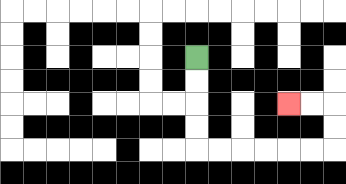{'start': '[8, 2]', 'end': '[12, 4]', 'path_directions': 'D,D,D,D,R,R,R,R,R,R,U,U,L,L', 'path_coordinates': '[[8, 2], [8, 3], [8, 4], [8, 5], [8, 6], [9, 6], [10, 6], [11, 6], [12, 6], [13, 6], [14, 6], [14, 5], [14, 4], [13, 4], [12, 4]]'}